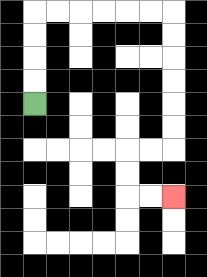{'start': '[1, 4]', 'end': '[7, 8]', 'path_directions': 'U,U,U,U,R,R,R,R,R,R,D,D,D,D,D,D,L,L,D,D,R,R', 'path_coordinates': '[[1, 4], [1, 3], [1, 2], [1, 1], [1, 0], [2, 0], [3, 0], [4, 0], [5, 0], [6, 0], [7, 0], [7, 1], [7, 2], [7, 3], [7, 4], [7, 5], [7, 6], [6, 6], [5, 6], [5, 7], [5, 8], [6, 8], [7, 8]]'}